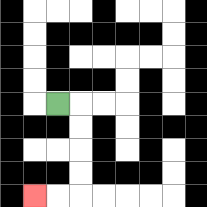{'start': '[2, 4]', 'end': '[1, 8]', 'path_directions': 'R,D,D,D,D,L,L', 'path_coordinates': '[[2, 4], [3, 4], [3, 5], [3, 6], [3, 7], [3, 8], [2, 8], [1, 8]]'}